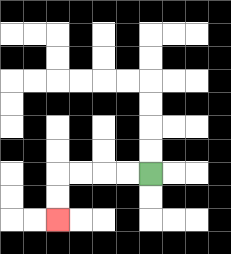{'start': '[6, 7]', 'end': '[2, 9]', 'path_directions': 'L,L,L,L,D,D', 'path_coordinates': '[[6, 7], [5, 7], [4, 7], [3, 7], [2, 7], [2, 8], [2, 9]]'}